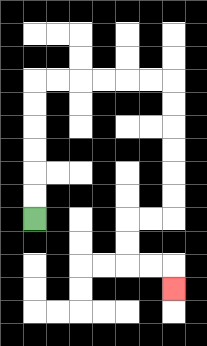{'start': '[1, 9]', 'end': '[7, 12]', 'path_directions': 'U,U,U,U,U,U,R,R,R,R,R,R,D,D,D,D,D,D,L,L,D,D,R,R,D', 'path_coordinates': '[[1, 9], [1, 8], [1, 7], [1, 6], [1, 5], [1, 4], [1, 3], [2, 3], [3, 3], [4, 3], [5, 3], [6, 3], [7, 3], [7, 4], [7, 5], [7, 6], [7, 7], [7, 8], [7, 9], [6, 9], [5, 9], [5, 10], [5, 11], [6, 11], [7, 11], [7, 12]]'}